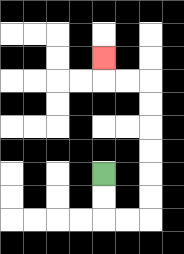{'start': '[4, 7]', 'end': '[4, 2]', 'path_directions': 'D,D,R,R,U,U,U,U,U,U,L,L,U', 'path_coordinates': '[[4, 7], [4, 8], [4, 9], [5, 9], [6, 9], [6, 8], [6, 7], [6, 6], [6, 5], [6, 4], [6, 3], [5, 3], [4, 3], [4, 2]]'}